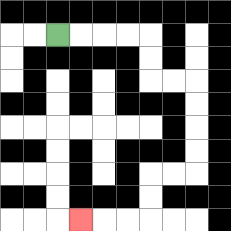{'start': '[2, 1]', 'end': '[3, 9]', 'path_directions': 'R,R,R,R,D,D,R,R,D,D,D,D,L,L,D,D,L,L,L', 'path_coordinates': '[[2, 1], [3, 1], [4, 1], [5, 1], [6, 1], [6, 2], [6, 3], [7, 3], [8, 3], [8, 4], [8, 5], [8, 6], [8, 7], [7, 7], [6, 7], [6, 8], [6, 9], [5, 9], [4, 9], [3, 9]]'}